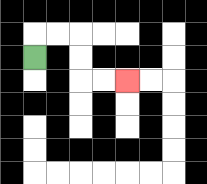{'start': '[1, 2]', 'end': '[5, 3]', 'path_directions': 'U,R,R,D,D,R,R', 'path_coordinates': '[[1, 2], [1, 1], [2, 1], [3, 1], [3, 2], [3, 3], [4, 3], [5, 3]]'}